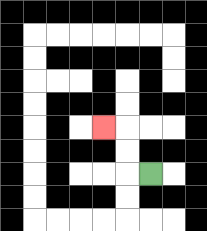{'start': '[6, 7]', 'end': '[4, 5]', 'path_directions': 'L,U,U,L', 'path_coordinates': '[[6, 7], [5, 7], [5, 6], [5, 5], [4, 5]]'}